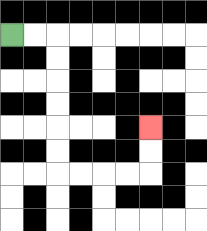{'start': '[0, 1]', 'end': '[6, 5]', 'path_directions': 'R,R,D,D,D,D,D,D,R,R,R,R,U,U', 'path_coordinates': '[[0, 1], [1, 1], [2, 1], [2, 2], [2, 3], [2, 4], [2, 5], [2, 6], [2, 7], [3, 7], [4, 7], [5, 7], [6, 7], [6, 6], [6, 5]]'}